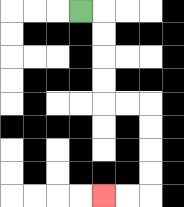{'start': '[3, 0]', 'end': '[4, 8]', 'path_directions': 'R,D,D,D,D,R,R,D,D,D,D,L,L', 'path_coordinates': '[[3, 0], [4, 0], [4, 1], [4, 2], [4, 3], [4, 4], [5, 4], [6, 4], [6, 5], [6, 6], [6, 7], [6, 8], [5, 8], [4, 8]]'}